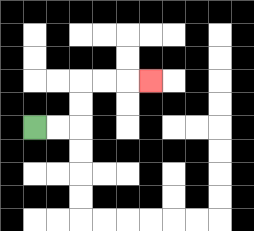{'start': '[1, 5]', 'end': '[6, 3]', 'path_directions': 'R,R,U,U,R,R,R', 'path_coordinates': '[[1, 5], [2, 5], [3, 5], [3, 4], [3, 3], [4, 3], [5, 3], [6, 3]]'}